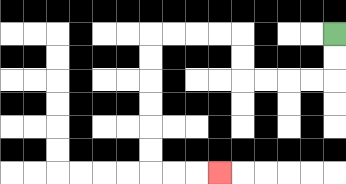{'start': '[14, 1]', 'end': '[9, 7]', 'path_directions': 'D,D,L,L,L,L,U,U,L,L,L,L,D,D,D,D,D,D,R,R,R', 'path_coordinates': '[[14, 1], [14, 2], [14, 3], [13, 3], [12, 3], [11, 3], [10, 3], [10, 2], [10, 1], [9, 1], [8, 1], [7, 1], [6, 1], [6, 2], [6, 3], [6, 4], [6, 5], [6, 6], [6, 7], [7, 7], [8, 7], [9, 7]]'}